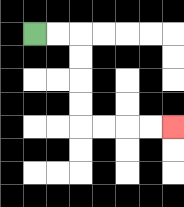{'start': '[1, 1]', 'end': '[7, 5]', 'path_directions': 'R,R,D,D,D,D,R,R,R,R', 'path_coordinates': '[[1, 1], [2, 1], [3, 1], [3, 2], [3, 3], [3, 4], [3, 5], [4, 5], [5, 5], [6, 5], [7, 5]]'}